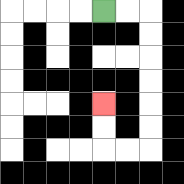{'start': '[4, 0]', 'end': '[4, 4]', 'path_directions': 'R,R,D,D,D,D,D,D,L,L,U,U', 'path_coordinates': '[[4, 0], [5, 0], [6, 0], [6, 1], [6, 2], [6, 3], [6, 4], [6, 5], [6, 6], [5, 6], [4, 6], [4, 5], [4, 4]]'}